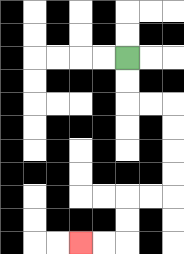{'start': '[5, 2]', 'end': '[3, 10]', 'path_directions': 'D,D,R,R,D,D,D,D,L,L,D,D,L,L', 'path_coordinates': '[[5, 2], [5, 3], [5, 4], [6, 4], [7, 4], [7, 5], [7, 6], [7, 7], [7, 8], [6, 8], [5, 8], [5, 9], [5, 10], [4, 10], [3, 10]]'}